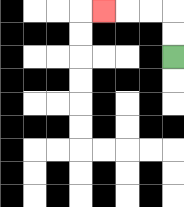{'start': '[7, 2]', 'end': '[4, 0]', 'path_directions': 'U,U,L,L,L', 'path_coordinates': '[[7, 2], [7, 1], [7, 0], [6, 0], [5, 0], [4, 0]]'}